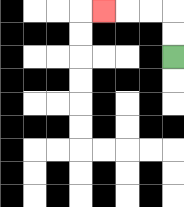{'start': '[7, 2]', 'end': '[4, 0]', 'path_directions': 'U,U,L,L,L', 'path_coordinates': '[[7, 2], [7, 1], [7, 0], [6, 0], [5, 0], [4, 0]]'}